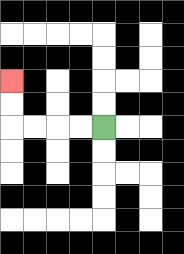{'start': '[4, 5]', 'end': '[0, 3]', 'path_directions': 'L,L,L,L,U,U', 'path_coordinates': '[[4, 5], [3, 5], [2, 5], [1, 5], [0, 5], [0, 4], [0, 3]]'}